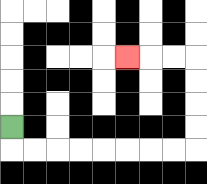{'start': '[0, 5]', 'end': '[5, 2]', 'path_directions': 'D,R,R,R,R,R,R,R,R,U,U,U,U,L,L,L', 'path_coordinates': '[[0, 5], [0, 6], [1, 6], [2, 6], [3, 6], [4, 6], [5, 6], [6, 6], [7, 6], [8, 6], [8, 5], [8, 4], [8, 3], [8, 2], [7, 2], [6, 2], [5, 2]]'}